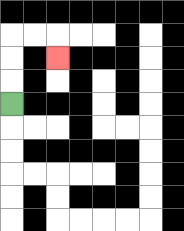{'start': '[0, 4]', 'end': '[2, 2]', 'path_directions': 'U,U,U,R,R,D', 'path_coordinates': '[[0, 4], [0, 3], [0, 2], [0, 1], [1, 1], [2, 1], [2, 2]]'}